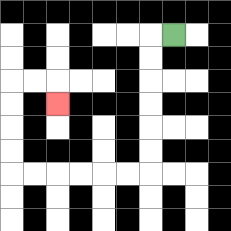{'start': '[7, 1]', 'end': '[2, 4]', 'path_directions': 'L,D,D,D,D,D,D,L,L,L,L,L,L,U,U,U,U,R,R,D', 'path_coordinates': '[[7, 1], [6, 1], [6, 2], [6, 3], [6, 4], [6, 5], [6, 6], [6, 7], [5, 7], [4, 7], [3, 7], [2, 7], [1, 7], [0, 7], [0, 6], [0, 5], [0, 4], [0, 3], [1, 3], [2, 3], [2, 4]]'}